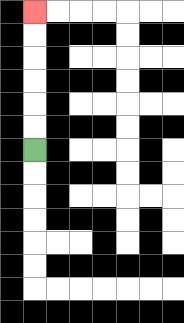{'start': '[1, 6]', 'end': '[1, 0]', 'path_directions': 'U,U,U,U,U,U', 'path_coordinates': '[[1, 6], [1, 5], [1, 4], [1, 3], [1, 2], [1, 1], [1, 0]]'}